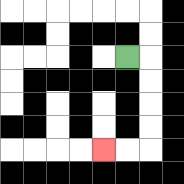{'start': '[5, 2]', 'end': '[4, 6]', 'path_directions': 'R,D,D,D,D,L,L', 'path_coordinates': '[[5, 2], [6, 2], [6, 3], [6, 4], [6, 5], [6, 6], [5, 6], [4, 6]]'}